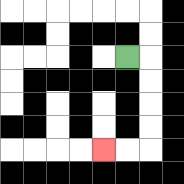{'start': '[5, 2]', 'end': '[4, 6]', 'path_directions': 'R,D,D,D,D,L,L', 'path_coordinates': '[[5, 2], [6, 2], [6, 3], [6, 4], [6, 5], [6, 6], [5, 6], [4, 6]]'}